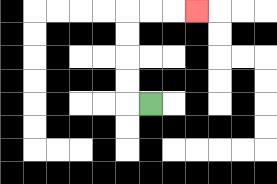{'start': '[6, 4]', 'end': '[8, 0]', 'path_directions': 'L,U,U,U,U,R,R,R', 'path_coordinates': '[[6, 4], [5, 4], [5, 3], [5, 2], [5, 1], [5, 0], [6, 0], [7, 0], [8, 0]]'}